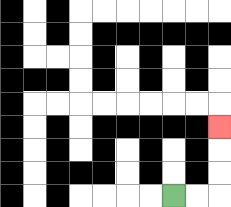{'start': '[7, 8]', 'end': '[9, 5]', 'path_directions': 'R,R,U,U,U', 'path_coordinates': '[[7, 8], [8, 8], [9, 8], [9, 7], [9, 6], [9, 5]]'}